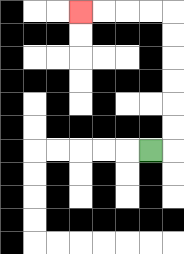{'start': '[6, 6]', 'end': '[3, 0]', 'path_directions': 'R,U,U,U,U,U,U,L,L,L,L', 'path_coordinates': '[[6, 6], [7, 6], [7, 5], [7, 4], [7, 3], [7, 2], [7, 1], [7, 0], [6, 0], [5, 0], [4, 0], [3, 0]]'}